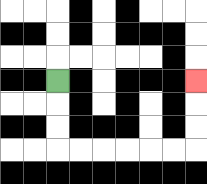{'start': '[2, 3]', 'end': '[8, 3]', 'path_directions': 'D,D,D,R,R,R,R,R,R,U,U,U', 'path_coordinates': '[[2, 3], [2, 4], [2, 5], [2, 6], [3, 6], [4, 6], [5, 6], [6, 6], [7, 6], [8, 6], [8, 5], [8, 4], [8, 3]]'}